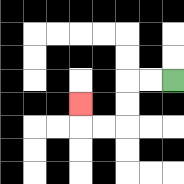{'start': '[7, 3]', 'end': '[3, 4]', 'path_directions': 'L,L,D,D,L,L,U', 'path_coordinates': '[[7, 3], [6, 3], [5, 3], [5, 4], [5, 5], [4, 5], [3, 5], [3, 4]]'}